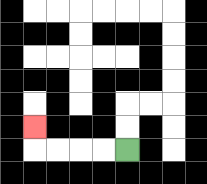{'start': '[5, 6]', 'end': '[1, 5]', 'path_directions': 'L,L,L,L,U', 'path_coordinates': '[[5, 6], [4, 6], [3, 6], [2, 6], [1, 6], [1, 5]]'}